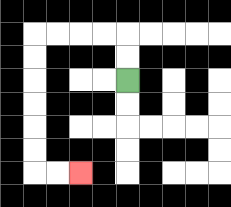{'start': '[5, 3]', 'end': '[3, 7]', 'path_directions': 'U,U,L,L,L,L,D,D,D,D,D,D,R,R', 'path_coordinates': '[[5, 3], [5, 2], [5, 1], [4, 1], [3, 1], [2, 1], [1, 1], [1, 2], [1, 3], [1, 4], [1, 5], [1, 6], [1, 7], [2, 7], [3, 7]]'}